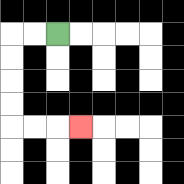{'start': '[2, 1]', 'end': '[3, 5]', 'path_directions': 'L,L,D,D,D,D,R,R,R', 'path_coordinates': '[[2, 1], [1, 1], [0, 1], [0, 2], [0, 3], [0, 4], [0, 5], [1, 5], [2, 5], [3, 5]]'}